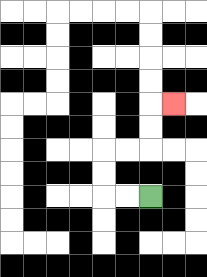{'start': '[6, 8]', 'end': '[7, 4]', 'path_directions': 'L,L,U,U,R,R,U,U,R', 'path_coordinates': '[[6, 8], [5, 8], [4, 8], [4, 7], [4, 6], [5, 6], [6, 6], [6, 5], [6, 4], [7, 4]]'}